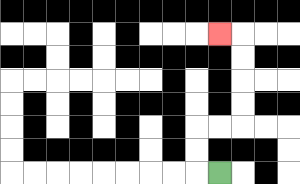{'start': '[9, 7]', 'end': '[9, 1]', 'path_directions': 'L,U,U,R,R,U,U,U,U,L', 'path_coordinates': '[[9, 7], [8, 7], [8, 6], [8, 5], [9, 5], [10, 5], [10, 4], [10, 3], [10, 2], [10, 1], [9, 1]]'}